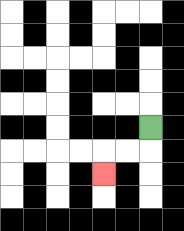{'start': '[6, 5]', 'end': '[4, 7]', 'path_directions': 'D,L,L,D', 'path_coordinates': '[[6, 5], [6, 6], [5, 6], [4, 6], [4, 7]]'}